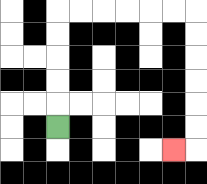{'start': '[2, 5]', 'end': '[7, 6]', 'path_directions': 'U,U,U,U,U,R,R,R,R,R,R,D,D,D,D,D,D,L', 'path_coordinates': '[[2, 5], [2, 4], [2, 3], [2, 2], [2, 1], [2, 0], [3, 0], [4, 0], [5, 0], [6, 0], [7, 0], [8, 0], [8, 1], [8, 2], [8, 3], [8, 4], [8, 5], [8, 6], [7, 6]]'}